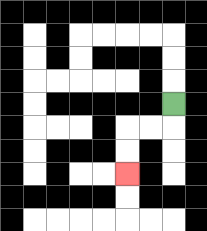{'start': '[7, 4]', 'end': '[5, 7]', 'path_directions': 'D,L,L,D,D', 'path_coordinates': '[[7, 4], [7, 5], [6, 5], [5, 5], [5, 6], [5, 7]]'}